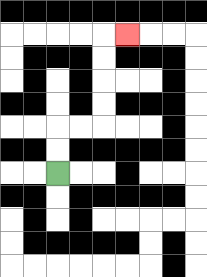{'start': '[2, 7]', 'end': '[5, 1]', 'path_directions': 'U,U,R,R,U,U,U,U,R', 'path_coordinates': '[[2, 7], [2, 6], [2, 5], [3, 5], [4, 5], [4, 4], [4, 3], [4, 2], [4, 1], [5, 1]]'}